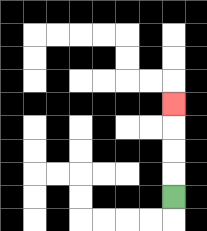{'start': '[7, 8]', 'end': '[7, 4]', 'path_directions': 'U,U,U,U', 'path_coordinates': '[[7, 8], [7, 7], [7, 6], [7, 5], [7, 4]]'}